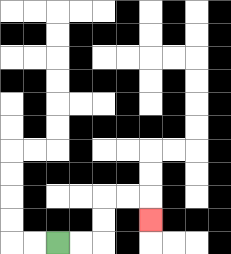{'start': '[2, 10]', 'end': '[6, 9]', 'path_directions': 'R,R,U,U,R,R,D', 'path_coordinates': '[[2, 10], [3, 10], [4, 10], [4, 9], [4, 8], [5, 8], [6, 8], [6, 9]]'}